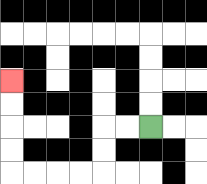{'start': '[6, 5]', 'end': '[0, 3]', 'path_directions': 'L,L,D,D,L,L,L,L,U,U,U,U', 'path_coordinates': '[[6, 5], [5, 5], [4, 5], [4, 6], [4, 7], [3, 7], [2, 7], [1, 7], [0, 7], [0, 6], [0, 5], [0, 4], [0, 3]]'}